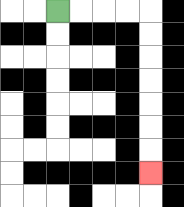{'start': '[2, 0]', 'end': '[6, 7]', 'path_directions': 'R,R,R,R,D,D,D,D,D,D,D', 'path_coordinates': '[[2, 0], [3, 0], [4, 0], [5, 0], [6, 0], [6, 1], [6, 2], [6, 3], [6, 4], [6, 5], [6, 6], [6, 7]]'}